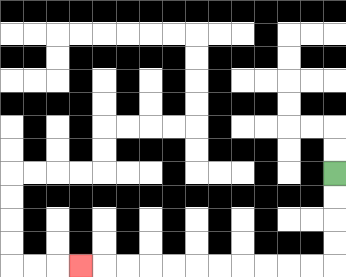{'start': '[14, 7]', 'end': '[3, 11]', 'path_directions': 'D,D,D,D,L,L,L,L,L,L,L,L,L,L,L', 'path_coordinates': '[[14, 7], [14, 8], [14, 9], [14, 10], [14, 11], [13, 11], [12, 11], [11, 11], [10, 11], [9, 11], [8, 11], [7, 11], [6, 11], [5, 11], [4, 11], [3, 11]]'}